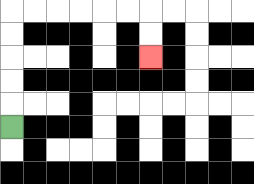{'start': '[0, 5]', 'end': '[6, 2]', 'path_directions': 'U,U,U,U,U,R,R,R,R,R,R,D,D', 'path_coordinates': '[[0, 5], [0, 4], [0, 3], [0, 2], [0, 1], [0, 0], [1, 0], [2, 0], [3, 0], [4, 0], [5, 0], [6, 0], [6, 1], [6, 2]]'}